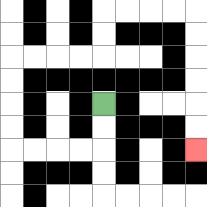{'start': '[4, 4]', 'end': '[8, 6]', 'path_directions': 'D,D,L,L,L,L,U,U,U,U,R,R,R,R,U,U,R,R,R,R,D,D,D,D,D,D', 'path_coordinates': '[[4, 4], [4, 5], [4, 6], [3, 6], [2, 6], [1, 6], [0, 6], [0, 5], [0, 4], [0, 3], [0, 2], [1, 2], [2, 2], [3, 2], [4, 2], [4, 1], [4, 0], [5, 0], [6, 0], [7, 0], [8, 0], [8, 1], [8, 2], [8, 3], [8, 4], [8, 5], [8, 6]]'}